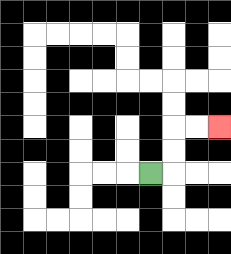{'start': '[6, 7]', 'end': '[9, 5]', 'path_directions': 'R,U,U,R,R', 'path_coordinates': '[[6, 7], [7, 7], [7, 6], [7, 5], [8, 5], [9, 5]]'}